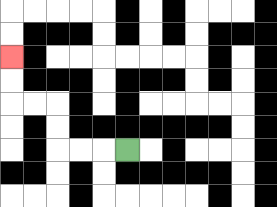{'start': '[5, 6]', 'end': '[0, 2]', 'path_directions': 'L,L,L,U,U,L,L,U,U', 'path_coordinates': '[[5, 6], [4, 6], [3, 6], [2, 6], [2, 5], [2, 4], [1, 4], [0, 4], [0, 3], [0, 2]]'}